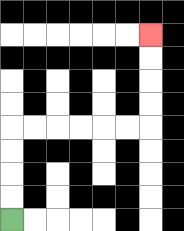{'start': '[0, 9]', 'end': '[6, 1]', 'path_directions': 'U,U,U,U,R,R,R,R,R,R,U,U,U,U', 'path_coordinates': '[[0, 9], [0, 8], [0, 7], [0, 6], [0, 5], [1, 5], [2, 5], [3, 5], [4, 5], [5, 5], [6, 5], [6, 4], [6, 3], [6, 2], [6, 1]]'}